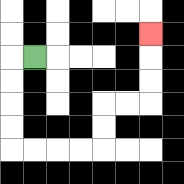{'start': '[1, 2]', 'end': '[6, 1]', 'path_directions': 'L,D,D,D,D,R,R,R,R,U,U,R,R,U,U,U', 'path_coordinates': '[[1, 2], [0, 2], [0, 3], [0, 4], [0, 5], [0, 6], [1, 6], [2, 6], [3, 6], [4, 6], [4, 5], [4, 4], [5, 4], [6, 4], [6, 3], [6, 2], [6, 1]]'}